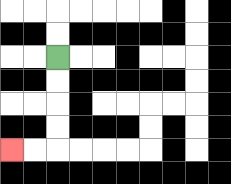{'start': '[2, 2]', 'end': '[0, 6]', 'path_directions': 'D,D,D,D,L,L', 'path_coordinates': '[[2, 2], [2, 3], [2, 4], [2, 5], [2, 6], [1, 6], [0, 6]]'}